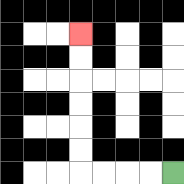{'start': '[7, 7]', 'end': '[3, 1]', 'path_directions': 'L,L,L,L,U,U,U,U,U,U', 'path_coordinates': '[[7, 7], [6, 7], [5, 7], [4, 7], [3, 7], [3, 6], [3, 5], [3, 4], [3, 3], [3, 2], [3, 1]]'}